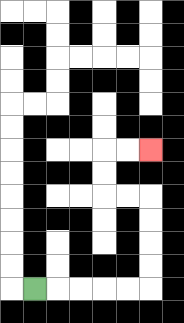{'start': '[1, 12]', 'end': '[6, 6]', 'path_directions': 'R,R,R,R,R,U,U,U,U,L,L,U,U,R,R', 'path_coordinates': '[[1, 12], [2, 12], [3, 12], [4, 12], [5, 12], [6, 12], [6, 11], [6, 10], [6, 9], [6, 8], [5, 8], [4, 8], [4, 7], [4, 6], [5, 6], [6, 6]]'}